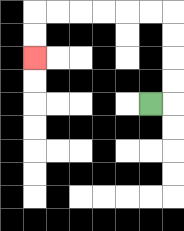{'start': '[6, 4]', 'end': '[1, 2]', 'path_directions': 'R,U,U,U,U,L,L,L,L,L,L,D,D', 'path_coordinates': '[[6, 4], [7, 4], [7, 3], [7, 2], [7, 1], [7, 0], [6, 0], [5, 0], [4, 0], [3, 0], [2, 0], [1, 0], [1, 1], [1, 2]]'}